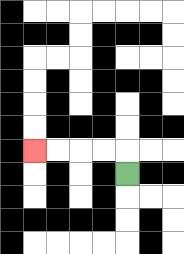{'start': '[5, 7]', 'end': '[1, 6]', 'path_directions': 'U,L,L,L,L', 'path_coordinates': '[[5, 7], [5, 6], [4, 6], [3, 6], [2, 6], [1, 6]]'}